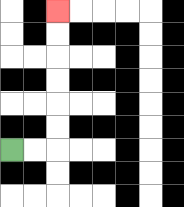{'start': '[0, 6]', 'end': '[2, 0]', 'path_directions': 'R,R,U,U,U,U,U,U', 'path_coordinates': '[[0, 6], [1, 6], [2, 6], [2, 5], [2, 4], [2, 3], [2, 2], [2, 1], [2, 0]]'}